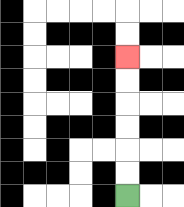{'start': '[5, 8]', 'end': '[5, 2]', 'path_directions': 'U,U,U,U,U,U', 'path_coordinates': '[[5, 8], [5, 7], [5, 6], [5, 5], [5, 4], [5, 3], [5, 2]]'}